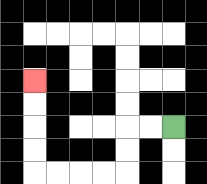{'start': '[7, 5]', 'end': '[1, 3]', 'path_directions': 'L,L,D,D,L,L,L,L,U,U,U,U', 'path_coordinates': '[[7, 5], [6, 5], [5, 5], [5, 6], [5, 7], [4, 7], [3, 7], [2, 7], [1, 7], [1, 6], [1, 5], [1, 4], [1, 3]]'}